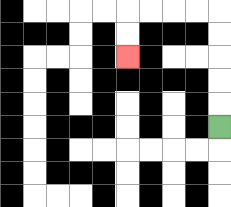{'start': '[9, 5]', 'end': '[5, 2]', 'path_directions': 'U,U,U,U,U,L,L,L,L,D,D', 'path_coordinates': '[[9, 5], [9, 4], [9, 3], [9, 2], [9, 1], [9, 0], [8, 0], [7, 0], [6, 0], [5, 0], [5, 1], [5, 2]]'}